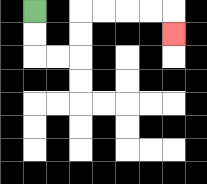{'start': '[1, 0]', 'end': '[7, 1]', 'path_directions': 'D,D,R,R,U,U,R,R,R,R,D', 'path_coordinates': '[[1, 0], [1, 1], [1, 2], [2, 2], [3, 2], [3, 1], [3, 0], [4, 0], [5, 0], [6, 0], [7, 0], [7, 1]]'}